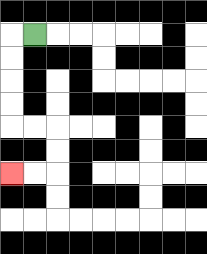{'start': '[1, 1]', 'end': '[0, 7]', 'path_directions': 'L,D,D,D,D,R,R,D,D,L,L', 'path_coordinates': '[[1, 1], [0, 1], [0, 2], [0, 3], [0, 4], [0, 5], [1, 5], [2, 5], [2, 6], [2, 7], [1, 7], [0, 7]]'}